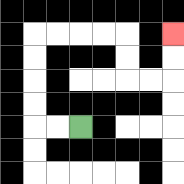{'start': '[3, 5]', 'end': '[7, 1]', 'path_directions': 'L,L,U,U,U,U,R,R,R,R,D,D,R,R,U,U', 'path_coordinates': '[[3, 5], [2, 5], [1, 5], [1, 4], [1, 3], [1, 2], [1, 1], [2, 1], [3, 1], [4, 1], [5, 1], [5, 2], [5, 3], [6, 3], [7, 3], [7, 2], [7, 1]]'}